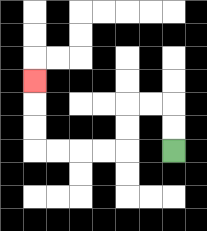{'start': '[7, 6]', 'end': '[1, 3]', 'path_directions': 'U,U,L,L,D,D,L,L,L,L,U,U,U', 'path_coordinates': '[[7, 6], [7, 5], [7, 4], [6, 4], [5, 4], [5, 5], [5, 6], [4, 6], [3, 6], [2, 6], [1, 6], [1, 5], [1, 4], [1, 3]]'}